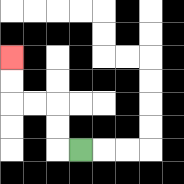{'start': '[3, 6]', 'end': '[0, 2]', 'path_directions': 'L,U,U,L,L,U,U', 'path_coordinates': '[[3, 6], [2, 6], [2, 5], [2, 4], [1, 4], [0, 4], [0, 3], [0, 2]]'}